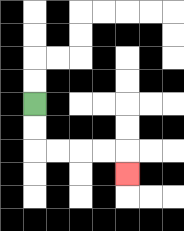{'start': '[1, 4]', 'end': '[5, 7]', 'path_directions': 'D,D,R,R,R,R,D', 'path_coordinates': '[[1, 4], [1, 5], [1, 6], [2, 6], [3, 6], [4, 6], [5, 6], [5, 7]]'}